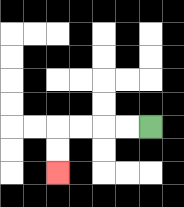{'start': '[6, 5]', 'end': '[2, 7]', 'path_directions': 'L,L,L,L,D,D', 'path_coordinates': '[[6, 5], [5, 5], [4, 5], [3, 5], [2, 5], [2, 6], [2, 7]]'}